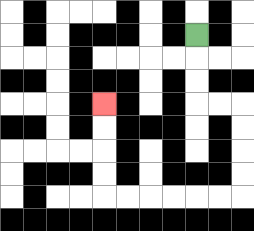{'start': '[8, 1]', 'end': '[4, 4]', 'path_directions': 'D,D,D,R,R,D,D,D,D,L,L,L,L,L,L,U,U,U,U', 'path_coordinates': '[[8, 1], [8, 2], [8, 3], [8, 4], [9, 4], [10, 4], [10, 5], [10, 6], [10, 7], [10, 8], [9, 8], [8, 8], [7, 8], [6, 8], [5, 8], [4, 8], [4, 7], [4, 6], [4, 5], [4, 4]]'}